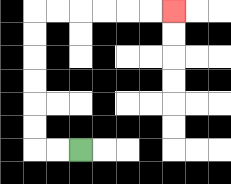{'start': '[3, 6]', 'end': '[7, 0]', 'path_directions': 'L,L,U,U,U,U,U,U,R,R,R,R,R,R', 'path_coordinates': '[[3, 6], [2, 6], [1, 6], [1, 5], [1, 4], [1, 3], [1, 2], [1, 1], [1, 0], [2, 0], [3, 0], [4, 0], [5, 0], [6, 0], [7, 0]]'}